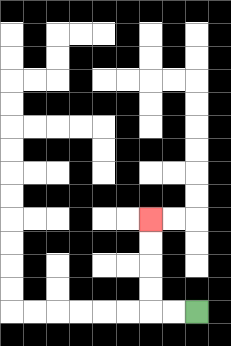{'start': '[8, 13]', 'end': '[6, 9]', 'path_directions': 'L,L,U,U,U,U', 'path_coordinates': '[[8, 13], [7, 13], [6, 13], [6, 12], [6, 11], [6, 10], [6, 9]]'}